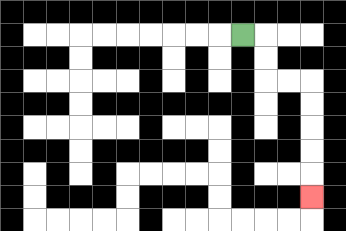{'start': '[10, 1]', 'end': '[13, 8]', 'path_directions': 'R,D,D,R,R,D,D,D,D,D', 'path_coordinates': '[[10, 1], [11, 1], [11, 2], [11, 3], [12, 3], [13, 3], [13, 4], [13, 5], [13, 6], [13, 7], [13, 8]]'}